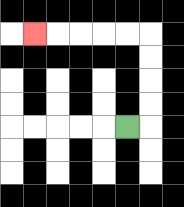{'start': '[5, 5]', 'end': '[1, 1]', 'path_directions': 'R,U,U,U,U,L,L,L,L,L', 'path_coordinates': '[[5, 5], [6, 5], [6, 4], [6, 3], [6, 2], [6, 1], [5, 1], [4, 1], [3, 1], [2, 1], [1, 1]]'}